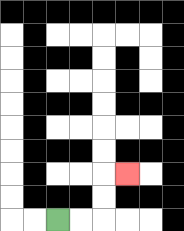{'start': '[2, 9]', 'end': '[5, 7]', 'path_directions': 'R,R,U,U,R', 'path_coordinates': '[[2, 9], [3, 9], [4, 9], [4, 8], [4, 7], [5, 7]]'}